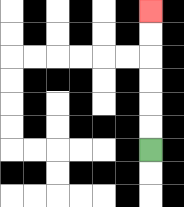{'start': '[6, 6]', 'end': '[6, 0]', 'path_directions': 'U,U,U,U,U,U', 'path_coordinates': '[[6, 6], [6, 5], [6, 4], [6, 3], [6, 2], [6, 1], [6, 0]]'}